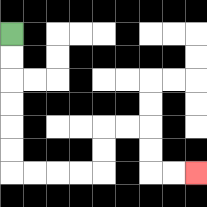{'start': '[0, 1]', 'end': '[8, 7]', 'path_directions': 'D,D,D,D,D,D,R,R,R,R,U,U,R,R,D,D,R,R', 'path_coordinates': '[[0, 1], [0, 2], [0, 3], [0, 4], [0, 5], [0, 6], [0, 7], [1, 7], [2, 7], [3, 7], [4, 7], [4, 6], [4, 5], [5, 5], [6, 5], [6, 6], [6, 7], [7, 7], [8, 7]]'}